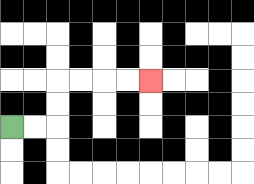{'start': '[0, 5]', 'end': '[6, 3]', 'path_directions': 'R,R,U,U,R,R,R,R', 'path_coordinates': '[[0, 5], [1, 5], [2, 5], [2, 4], [2, 3], [3, 3], [4, 3], [5, 3], [6, 3]]'}